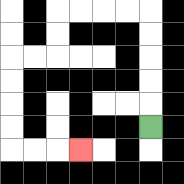{'start': '[6, 5]', 'end': '[3, 6]', 'path_directions': 'U,U,U,U,U,L,L,L,L,D,D,L,L,D,D,D,D,R,R,R', 'path_coordinates': '[[6, 5], [6, 4], [6, 3], [6, 2], [6, 1], [6, 0], [5, 0], [4, 0], [3, 0], [2, 0], [2, 1], [2, 2], [1, 2], [0, 2], [0, 3], [0, 4], [0, 5], [0, 6], [1, 6], [2, 6], [3, 6]]'}